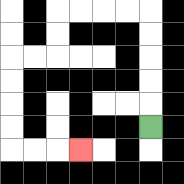{'start': '[6, 5]', 'end': '[3, 6]', 'path_directions': 'U,U,U,U,U,L,L,L,L,D,D,L,L,D,D,D,D,R,R,R', 'path_coordinates': '[[6, 5], [6, 4], [6, 3], [6, 2], [6, 1], [6, 0], [5, 0], [4, 0], [3, 0], [2, 0], [2, 1], [2, 2], [1, 2], [0, 2], [0, 3], [0, 4], [0, 5], [0, 6], [1, 6], [2, 6], [3, 6]]'}